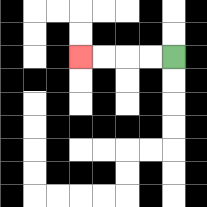{'start': '[7, 2]', 'end': '[3, 2]', 'path_directions': 'L,L,L,L', 'path_coordinates': '[[7, 2], [6, 2], [5, 2], [4, 2], [3, 2]]'}